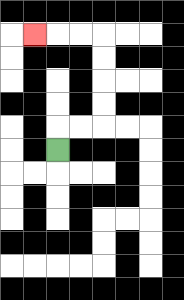{'start': '[2, 6]', 'end': '[1, 1]', 'path_directions': 'U,R,R,U,U,U,U,L,L,L', 'path_coordinates': '[[2, 6], [2, 5], [3, 5], [4, 5], [4, 4], [4, 3], [4, 2], [4, 1], [3, 1], [2, 1], [1, 1]]'}